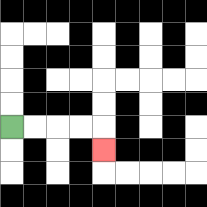{'start': '[0, 5]', 'end': '[4, 6]', 'path_directions': 'R,R,R,R,D', 'path_coordinates': '[[0, 5], [1, 5], [2, 5], [3, 5], [4, 5], [4, 6]]'}